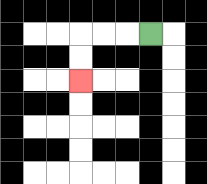{'start': '[6, 1]', 'end': '[3, 3]', 'path_directions': 'L,L,L,D,D', 'path_coordinates': '[[6, 1], [5, 1], [4, 1], [3, 1], [3, 2], [3, 3]]'}